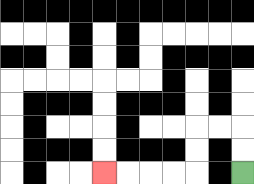{'start': '[10, 7]', 'end': '[4, 7]', 'path_directions': 'U,U,L,L,D,D,L,L,L,L', 'path_coordinates': '[[10, 7], [10, 6], [10, 5], [9, 5], [8, 5], [8, 6], [8, 7], [7, 7], [6, 7], [5, 7], [4, 7]]'}